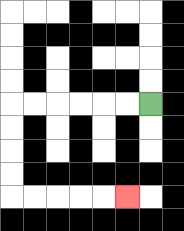{'start': '[6, 4]', 'end': '[5, 8]', 'path_directions': 'L,L,L,L,L,L,D,D,D,D,R,R,R,R,R', 'path_coordinates': '[[6, 4], [5, 4], [4, 4], [3, 4], [2, 4], [1, 4], [0, 4], [0, 5], [0, 6], [0, 7], [0, 8], [1, 8], [2, 8], [3, 8], [4, 8], [5, 8]]'}